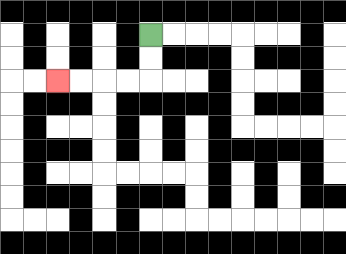{'start': '[6, 1]', 'end': '[2, 3]', 'path_directions': 'D,D,L,L,L,L', 'path_coordinates': '[[6, 1], [6, 2], [6, 3], [5, 3], [4, 3], [3, 3], [2, 3]]'}